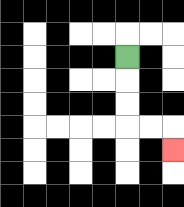{'start': '[5, 2]', 'end': '[7, 6]', 'path_directions': 'D,D,D,R,R,D', 'path_coordinates': '[[5, 2], [5, 3], [5, 4], [5, 5], [6, 5], [7, 5], [7, 6]]'}